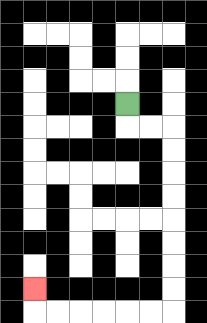{'start': '[5, 4]', 'end': '[1, 12]', 'path_directions': 'D,R,R,D,D,D,D,D,D,D,D,L,L,L,L,L,L,U', 'path_coordinates': '[[5, 4], [5, 5], [6, 5], [7, 5], [7, 6], [7, 7], [7, 8], [7, 9], [7, 10], [7, 11], [7, 12], [7, 13], [6, 13], [5, 13], [4, 13], [3, 13], [2, 13], [1, 13], [1, 12]]'}